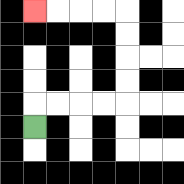{'start': '[1, 5]', 'end': '[1, 0]', 'path_directions': 'U,R,R,R,R,U,U,U,U,L,L,L,L', 'path_coordinates': '[[1, 5], [1, 4], [2, 4], [3, 4], [4, 4], [5, 4], [5, 3], [5, 2], [5, 1], [5, 0], [4, 0], [3, 0], [2, 0], [1, 0]]'}